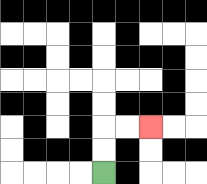{'start': '[4, 7]', 'end': '[6, 5]', 'path_directions': 'U,U,R,R', 'path_coordinates': '[[4, 7], [4, 6], [4, 5], [5, 5], [6, 5]]'}